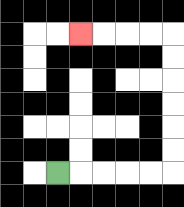{'start': '[2, 7]', 'end': '[3, 1]', 'path_directions': 'R,R,R,R,R,U,U,U,U,U,U,L,L,L,L', 'path_coordinates': '[[2, 7], [3, 7], [4, 7], [5, 7], [6, 7], [7, 7], [7, 6], [7, 5], [7, 4], [7, 3], [7, 2], [7, 1], [6, 1], [5, 1], [4, 1], [3, 1]]'}